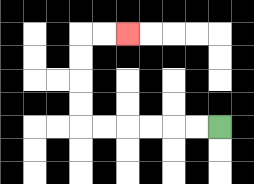{'start': '[9, 5]', 'end': '[5, 1]', 'path_directions': 'L,L,L,L,L,L,U,U,U,U,R,R', 'path_coordinates': '[[9, 5], [8, 5], [7, 5], [6, 5], [5, 5], [4, 5], [3, 5], [3, 4], [3, 3], [3, 2], [3, 1], [4, 1], [5, 1]]'}